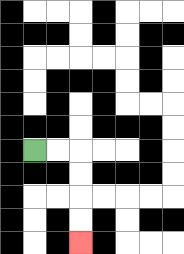{'start': '[1, 6]', 'end': '[3, 10]', 'path_directions': 'R,R,D,D,D,D', 'path_coordinates': '[[1, 6], [2, 6], [3, 6], [3, 7], [3, 8], [3, 9], [3, 10]]'}